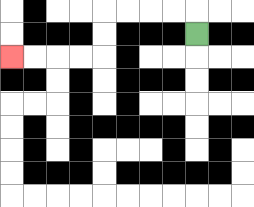{'start': '[8, 1]', 'end': '[0, 2]', 'path_directions': 'U,L,L,L,L,D,D,L,L,L,L', 'path_coordinates': '[[8, 1], [8, 0], [7, 0], [6, 0], [5, 0], [4, 0], [4, 1], [4, 2], [3, 2], [2, 2], [1, 2], [0, 2]]'}